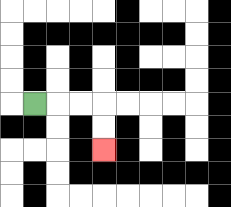{'start': '[1, 4]', 'end': '[4, 6]', 'path_directions': 'R,R,R,D,D', 'path_coordinates': '[[1, 4], [2, 4], [3, 4], [4, 4], [4, 5], [4, 6]]'}